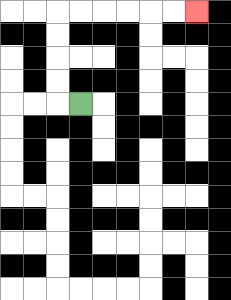{'start': '[3, 4]', 'end': '[8, 0]', 'path_directions': 'L,U,U,U,U,R,R,R,R,R,R', 'path_coordinates': '[[3, 4], [2, 4], [2, 3], [2, 2], [2, 1], [2, 0], [3, 0], [4, 0], [5, 0], [6, 0], [7, 0], [8, 0]]'}